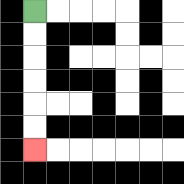{'start': '[1, 0]', 'end': '[1, 6]', 'path_directions': 'D,D,D,D,D,D', 'path_coordinates': '[[1, 0], [1, 1], [1, 2], [1, 3], [1, 4], [1, 5], [1, 6]]'}